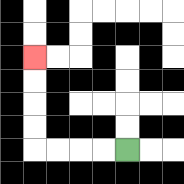{'start': '[5, 6]', 'end': '[1, 2]', 'path_directions': 'L,L,L,L,U,U,U,U', 'path_coordinates': '[[5, 6], [4, 6], [3, 6], [2, 6], [1, 6], [1, 5], [1, 4], [1, 3], [1, 2]]'}